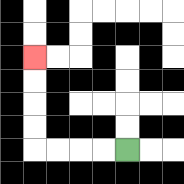{'start': '[5, 6]', 'end': '[1, 2]', 'path_directions': 'L,L,L,L,U,U,U,U', 'path_coordinates': '[[5, 6], [4, 6], [3, 6], [2, 6], [1, 6], [1, 5], [1, 4], [1, 3], [1, 2]]'}